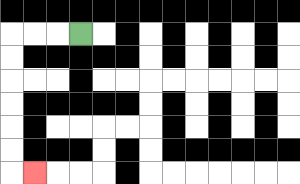{'start': '[3, 1]', 'end': '[1, 7]', 'path_directions': 'L,L,L,D,D,D,D,D,D,R', 'path_coordinates': '[[3, 1], [2, 1], [1, 1], [0, 1], [0, 2], [0, 3], [0, 4], [0, 5], [0, 6], [0, 7], [1, 7]]'}